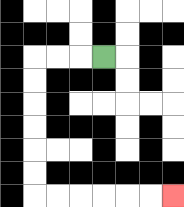{'start': '[4, 2]', 'end': '[7, 8]', 'path_directions': 'L,L,L,D,D,D,D,D,D,R,R,R,R,R,R', 'path_coordinates': '[[4, 2], [3, 2], [2, 2], [1, 2], [1, 3], [1, 4], [1, 5], [1, 6], [1, 7], [1, 8], [2, 8], [3, 8], [4, 8], [5, 8], [6, 8], [7, 8]]'}